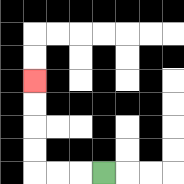{'start': '[4, 7]', 'end': '[1, 3]', 'path_directions': 'L,L,L,U,U,U,U', 'path_coordinates': '[[4, 7], [3, 7], [2, 7], [1, 7], [1, 6], [1, 5], [1, 4], [1, 3]]'}